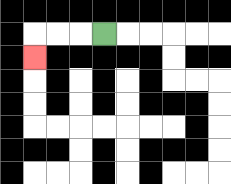{'start': '[4, 1]', 'end': '[1, 2]', 'path_directions': 'L,L,L,D', 'path_coordinates': '[[4, 1], [3, 1], [2, 1], [1, 1], [1, 2]]'}